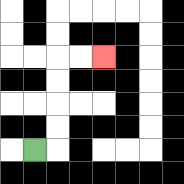{'start': '[1, 6]', 'end': '[4, 2]', 'path_directions': 'R,U,U,U,U,R,R', 'path_coordinates': '[[1, 6], [2, 6], [2, 5], [2, 4], [2, 3], [2, 2], [3, 2], [4, 2]]'}